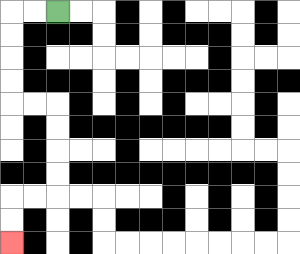{'start': '[2, 0]', 'end': '[0, 10]', 'path_directions': 'L,L,D,D,D,D,R,R,D,D,D,D,L,L,D,D', 'path_coordinates': '[[2, 0], [1, 0], [0, 0], [0, 1], [0, 2], [0, 3], [0, 4], [1, 4], [2, 4], [2, 5], [2, 6], [2, 7], [2, 8], [1, 8], [0, 8], [0, 9], [0, 10]]'}